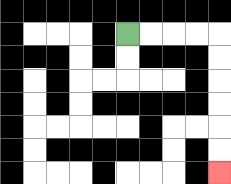{'start': '[5, 1]', 'end': '[9, 7]', 'path_directions': 'R,R,R,R,D,D,D,D,D,D', 'path_coordinates': '[[5, 1], [6, 1], [7, 1], [8, 1], [9, 1], [9, 2], [9, 3], [9, 4], [9, 5], [9, 6], [9, 7]]'}